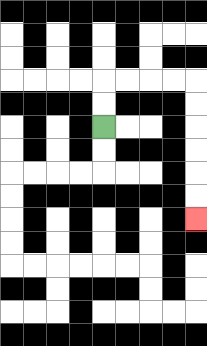{'start': '[4, 5]', 'end': '[8, 9]', 'path_directions': 'U,U,R,R,R,R,D,D,D,D,D,D', 'path_coordinates': '[[4, 5], [4, 4], [4, 3], [5, 3], [6, 3], [7, 3], [8, 3], [8, 4], [8, 5], [8, 6], [8, 7], [8, 8], [8, 9]]'}